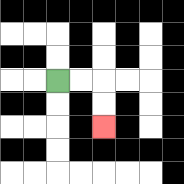{'start': '[2, 3]', 'end': '[4, 5]', 'path_directions': 'R,R,D,D', 'path_coordinates': '[[2, 3], [3, 3], [4, 3], [4, 4], [4, 5]]'}